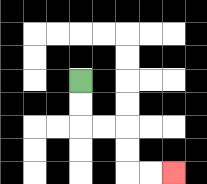{'start': '[3, 3]', 'end': '[7, 7]', 'path_directions': 'D,D,R,R,D,D,R,R', 'path_coordinates': '[[3, 3], [3, 4], [3, 5], [4, 5], [5, 5], [5, 6], [5, 7], [6, 7], [7, 7]]'}